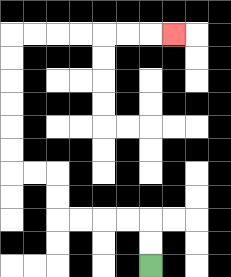{'start': '[6, 11]', 'end': '[7, 1]', 'path_directions': 'U,U,L,L,L,L,U,U,L,L,U,U,U,U,U,U,R,R,R,R,R,R,R', 'path_coordinates': '[[6, 11], [6, 10], [6, 9], [5, 9], [4, 9], [3, 9], [2, 9], [2, 8], [2, 7], [1, 7], [0, 7], [0, 6], [0, 5], [0, 4], [0, 3], [0, 2], [0, 1], [1, 1], [2, 1], [3, 1], [4, 1], [5, 1], [6, 1], [7, 1]]'}